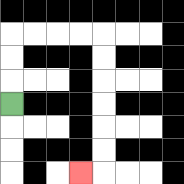{'start': '[0, 4]', 'end': '[3, 7]', 'path_directions': 'U,U,U,R,R,R,R,D,D,D,D,D,D,L', 'path_coordinates': '[[0, 4], [0, 3], [0, 2], [0, 1], [1, 1], [2, 1], [3, 1], [4, 1], [4, 2], [4, 3], [4, 4], [4, 5], [4, 6], [4, 7], [3, 7]]'}